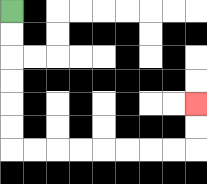{'start': '[0, 0]', 'end': '[8, 4]', 'path_directions': 'D,D,D,D,D,D,R,R,R,R,R,R,R,R,U,U', 'path_coordinates': '[[0, 0], [0, 1], [0, 2], [0, 3], [0, 4], [0, 5], [0, 6], [1, 6], [2, 6], [3, 6], [4, 6], [5, 6], [6, 6], [7, 6], [8, 6], [8, 5], [8, 4]]'}